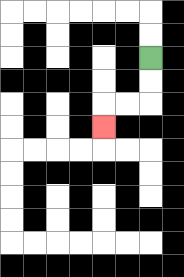{'start': '[6, 2]', 'end': '[4, 5]', 'path_directions': 'D,D,L,L,D', 'path_coordinates': '[[6, 2], [6, 3], [6, 4], [5, 4], [4, 4], [4, 5]]'}